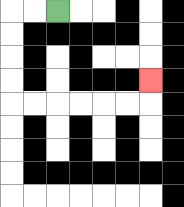{'start': '[2, 0]', 'end': '[6, 3]', 'path_directions': 'L,L,D,D,D,D,R,R,R,R,R,R,U', 'path_coordinates': '[[2, 0], [1, 0], [0, 0], [0, 1], [0, 2], [0, 3], [0, 4], [1, 4], [2, 4], [3, 4], [4, 4], [5, 4], [6, 4], [6, 3]]'}